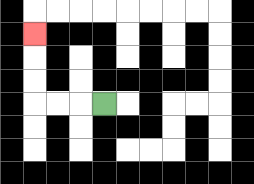{'start': '[4, 4]', 'end': '[1, 1]', 'path_directions': 'L,L,L,U,U,U', 'path_coordinates': '[[4, 4], [3, 4], [2, 4], [1, 4], [1, 3], [1, 2], [1, 1]]'}